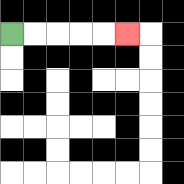{'start': '[0, 1]', 'end': '[5, 1]', 'path_directions': 'R,R,R,R,R', 'path_coordinates': '[[0, 1], [1, 1], [2, 1], [3, 1], [4, 1], [5, 1]]'}